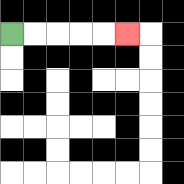{'start': '[0, 1]', 'end': '[5, 1]', 'path_directions': 'R,R,R,R,R', 'path_coordinates': '[[0, 1], [1, 1], [2, 1], [3, 1], [4, 1], [5, 1]]'}